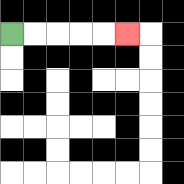{'start': '[0, 1]', 'end': '[5, 1]', 'path_directions': 'R,R,R,R,R', 'path_coordinates': '[[0, 1], [1, 1], [2, 1], [3, 1], [4, 1], [5, 1]]'}